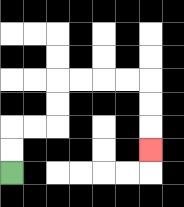{'start': '[0, 7]', 'end': '[6, 6]', 'path_directions': 'U,U,R,R,U,U,R,R,R,R,D,D,D', 'path_coordinates': '[[0, 7], [0, 6], [0, 5], [1, 5], [2, 5], [2, 4], [2, 3], [3, 3], [4, 3], [5, 3], [6, 3], [6, 4], [6, 5], [6, 6]]'}